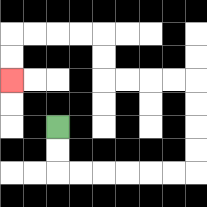{'start': '[2, 5]', 'end': '[0, 3]', 'path_directions': 'D,D,R,R,R,R,R,R,U,U,U,U,L,L,L,L,U,U,L,L,L,L,D,D', 'path_coordinates': '[[2, 5], [2, 6], [2, 7], [3, 7], [4, 7], [5, 7], [6, 7], [7, 7], [8, 7], [8, 6], [8, 5], [8, 4], [8, 3], [7, 3], [6, 3], [5, 3], [4, 3], [4, 2], [4, 1], [3, 1], [2, 1], [1, 1], [0, 1], [0, 2], [0, 3]]'}